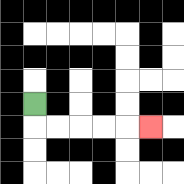{'start': '[1, 4]', 'end': '[6, 5]', 'path_directions': 'D,R,R,R,R,R', 'path_coordinates': '[[1, 4], [1, 5], [2, 5], [3, 5], [4, 5], [5, 5], [6, 5]]'}